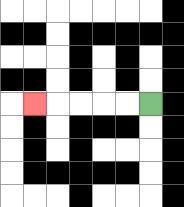{'start': '[6, 4]', 'end': '[1, 4]', 'path_directions': 'L,L,L,L,L', 'path_coordinates': '[[6, 4], [5, 4], [4, 4], [3, 4], [2, 4], [1, 4]]'}